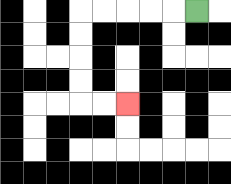{'start': '[8, 0]', 'end': '[5, 4]', 'path_directions': 'L,L,L,L,L,D,D,D,D,R,R', 'path_coordinates': '[[8, 0], [7, 0], [6, 0], [5, 0], [4, 0], [3, 0], [3, 1], [3, 2], [3, 3], [3, 4], [4, 4], [5, 4]]'}